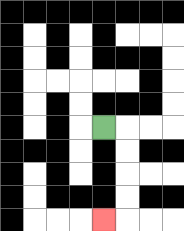{'start': '[4, 5]', 'end': '[4, 9]', 'path_directions': 'R,D,D,D,D,L', 'path_coordinates': '[[4, 5], [5, 5], [5, 6], [5, 7], [5, 8], [5, 9], [4, 9]]'}